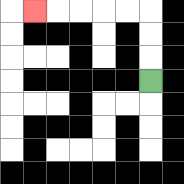{'start': '[6, 3]', 'end': '[1, 0]', 'path_directions': 'U,U,U,L,L,L,L,L', 'path_coordinates': '[[6, 3], [6, 2], [6, 1], [6, 0], [5, 0], [4, 0], [3, 0], [2, 0], [1, 0]]'}